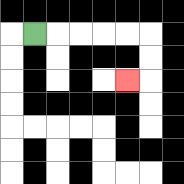{'start': '[1, 1]', 'end': '[5, 3]', 'path_directions': 'R,R,R,R,R,D,D,L', 'path_coordinates': '[[1, 1], [2, 1], [3, 1], [4, 1], [5, 1], [6, 1], [6, 2], [6, 3], [5, 3]]'}